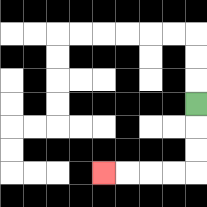{'start': '[8, 4]', 'end': '[4, 7]', 'path_directions': 'D,D,D,L,L,L,L', 'path_coordinates': '[[8, 4], [8, 5], [8, 6], [8, 7], [7, 7], [6, 7], [5, 7], [4, 7]]'}